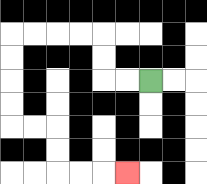{'start': '[6, 3]', 'end': '[5, 7]', 'path_directions': 'L,L,U,U,L,L,L,L,D,D,D,D,R,R,D,D,R,R,R', 'path_coordinates': '[[6, 3], [5, 3], [4, 3], [4, 2], [4, 1], [3, 1], [2, 1], [1, 1], [0, 1], [0, 2], [0, 3], [0, 4], [0, 5], [1, 5], [2, 5], [2, 6], [2, 7], [3, 7], [4, 7], [5, 7]]'}